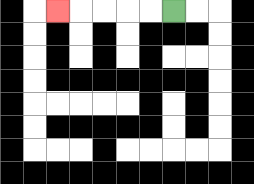{'start': '[7, 0]', 'end': '[2, 0]', 'path_directions': 'L,L,L,L,L', 'path_coordinates': '[[7, 0], [6, 0], [5, 0], [4, 0], [3, 0], [2, 0]]'}